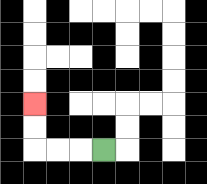{'start': '[4, 6]', 'end': '[1, 4]', 'path_directions': 'L,L,L,U,U', 'path_coordinates': '[[4, 6], [3, 6], [2, 6], [1, 6], [1, 5], [1, 4]]'}